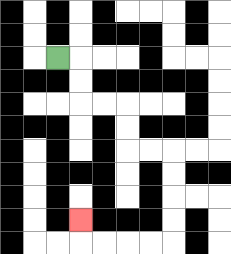{'start': '[2, 2]', 'end': '[3, 9]', 'path_directions': 'R,D,D,R,R,D,D,R,R,D,D,D,D,L,L,L,L,U', 'path_coordinates': '[[2, 2], [3, 2], [3, 3], [3, 4], [4, 4], [5, 4], [5, 5], [5, 6], [6, 6], [7, 6], [7, 7], [7, 8], [7, 9], [7, 10], [6, 10], [5, 10], [4, 10], [3, 10], [3, 9]]'}